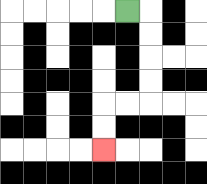{'start': '[5, 0]', 'end': '[4, 6]', 'path_directions': 'R,D,D,D,D,L,L,D,D', 'path_coordinates': '[[5, 0], [6, 0], [6, 1], [6, 2], [6, 3], [6, 4], [5, 4], [4, 4], [4, 5], [4, 6]]'}